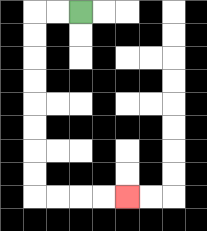{'start': '[3, 0]', 'end': '[5, 8]', 'path_directions': 'L,L,D,D,D,D,D,D,D,D,R,R,R,R', 'path_coordinates': '[[3, 0], [2, 0], [1, 0], [1, 1], [1, 2], [1, 3], [1, 4], [1, 5], [1, 6], [1, 7], [1, 8], [2, 8], [3, 8], [4, 8], [5, 8]]'}